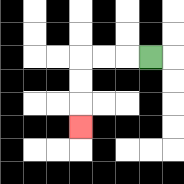{'start': '[6, 2]', 'end': '[3, 5]', 'path_directions': 'L,L,L,D,D,D', 'path_coordinates': '[[6, 2], [5, 2], [4, 2], [3, 2], [3, 3], [3, 4], [3, 5]]'}